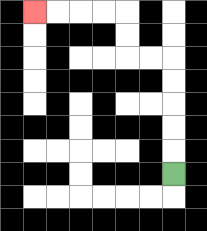{'start': '[7, 7]', 'end': '[1, 0]', 'path_directions': 'U,U,U,U,U,L,L,U,U,L,L,L,L', 'path_coordinates': '[[7, 7], [7, 6], [7, 5], [7, 4], [7, 3], [7, 2], [6, 2], [5, 2], [5, 1], [5, 0], [4, 0], [3, 0], [2, 0], [1, 0]]'}